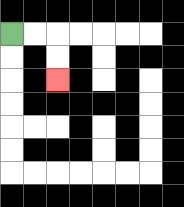{'start': '[0, 1]', 'end': '[2, 3]', 'path_directions': 'R,R,D,D', 'path_coordinates': '[[0, 1], [1, 1], [2, 1], [2, 2], [2, 3]]'}